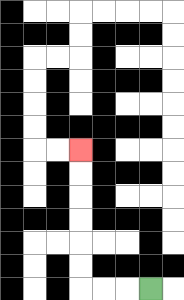{'start': '[6, 12]', 'end': '[3, 6]', 'path_directions': 'L,L,L,U,U,U,U,U,U', 'path_coordinates': '[[6, 12], [5, 12], [4, 12], [3, 12], [3, 11], [3, 10], [3, 9], [3, 8], [3, 7], [3, 6]]'}